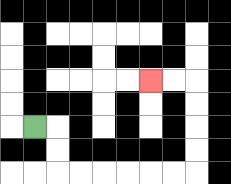{'start': '[1, 5]', 'end': '[6, 3]', 'path_directions': 'R,D,D,R,R,R,R,R,R,U,U,U,U,L,L', 'path_coordinates': '[[1, 5], [2, 5], [2, 6], [2, 7], [3, 7], [4, 7], [5, 7], [6, 7], [7, 7], [8, 7], [8, 6], [8, 5], [8, 4], [8, 3], [7, 3], [6, 3]]'}